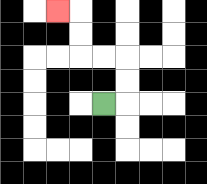{'start': '[4, 4]', 'end': '[2, 0]', 'path_directions': 'R,U,U,L,L,U,U,L', 'path_coordinates': '[[4, 4], [5, 4], [5, 3], [5, 2], [4, 2], [3, 2], [3, 1], [3, 0], [2, 0]]'}